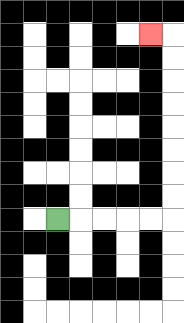{'start': '[2, 9]', 'end': '[6, 1]', 'path_directions': 'R,R,R,R,R,U,U,U,U,U,U,U,U,L', 'path_coordinates': '[[2, 9], [3, 9], [4, 9], [5, 9], [6, 9], [7, 9], [7, 8], [7, 7], [7, 6], [7, 5], [7, 4], [7, 3], [7, 2], [7, 1], [6, 1]]'}